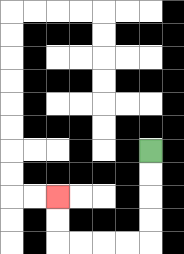{'start': '[6, 6]', 'end': '[2, 8]', 'path_directions': 'D,D,D,D,L,L,L,L,U,U', 'path_coordinates': '[[6, 6], [6, 7], [6, 8], [6, 9], [6, 10], [5, 10], [4, 10], [3, 10], [2, 10], [2, 9], [2, 8]]'}